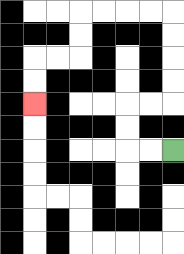{'start': '[7, 6]', 'end': '[1, 4]', 'path_directions': 'L,L,U,U,R,R,U,U,U,U,L,L,L,L,D,D,L,L,D,D', 'path_coordinates': '[[7, 6], [6, 6], [5, 6], [5, 5], [5, 4], [6, 4], [7, 4], [7, 3], [7, 2], [7, 1], [7, 0], [6, 0], [5, 0], [4, 0], [3, 0], [3, 1], [3, 2], [2, 2], [1, 2], [1, 3], [1, 4]]'}